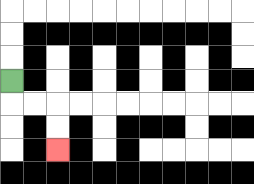{'start': '[0, 3]', 'end': '[2, 6]', 'path_directions': 'D,R,R,D,D', 'path_coordinates': '[[0, 3], [0, 4], [1, 4], [2, 4], [2, 5], [2, 6]]'}